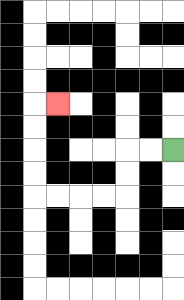{'start': '[7, 6]', 'end': '[2, 4]', 'path_directions': 'L,L,D,D,L,L,L,L,U,U,U,U,R', 'path_coordinates': '[[7, 6], [6, 6], [5, 6], [5, 7], [5, 8], [4, 8], [3, 8], [2, 8], [1, 8], [1, 7], [1, 6], [1, 5], [1, 4], [2, 4]]'}